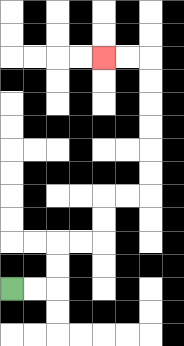{'start': '[0, 12]', 'end': '[4, 2]', 'path_directions': 'R,R,U,U,R,R,U,U,R,R,U,U,U,U,U,U,L,L', 'path_coordinates': '[[0, 12], [1, 12], [2, 12], [2, 11], [2, 10], [3, 10], [4, 10], [4, 9], [4, 8], [5, 8], [6, 8], [6, 7], [6, 6], [6, 5], [6, 4], [6, 3], [6, 2], [5, 2], [4, 2]]'}